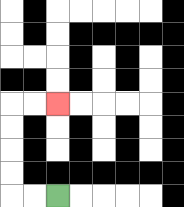{'start': '[2, 8]', 'end': '[2, 4]', 'path_directions': 'L,L,U,U,U,U,R,R', 'path_coordinates': '[[2, 8], [1, 8], [0, 8], [0, 7], [0, 6], [0, 5], [0, 4], [1, 4], [2, 4]]'}